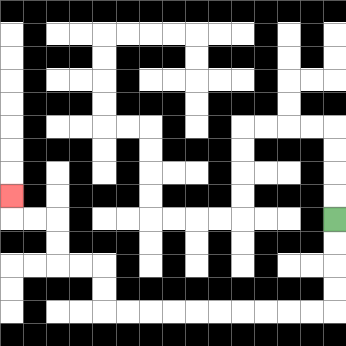{'start': '[14, 9]', 'end': '[0, 8]', 'path_directions': 'D,D,D,D,L,L,L,L,L,L,L,L,L,L,U,U,L,L,U,U,L,L,U', 'path_coordinates': '[[14, 9], [14, 10], [14, 11], [14, 12], [14, 13], [13, 13], [12, 13], [11, 13], [10, 13], [9, 13], [8, 13], [7, 13], [6, 13], [5, 13], [4, 13], [4, 12], [4, 11], [3, 11], [2, 11], [2, 10], [2, 9], [1, 9], [0, 9], [0, 8]]'}